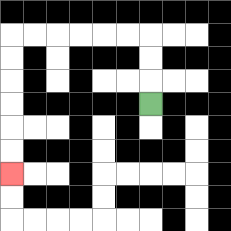{'start': '[6, 4]', 'end': '[0, 7]', 'path_directions': 'U,U,U,L,L,L,L,L,L,D,D,D,D,D,D', 'path_coordinates': '[[6, 4], [6, 3], [6, 2], [6, 1], [5, 1], [4, 1], [3, 1], [2, 1], [1, 1], [0, 1], [0, 2], [0, 3], [0, 4], [0, 5], [0, 6], [0, 7]]'}